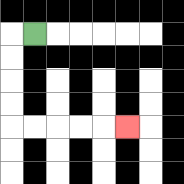{'start': '[1, 1]', 'end': '[5, 5]', 'path_directions': 'L,D,D,D,D,R,R,R,R,R', 'path_coordinates': '[[1, 1], [0, 1], [0, 2], [0, 3], [0, 4], [0, 5], [1, 5], [2, 5], [3, 5], [4, 5], [5, 5]]'}